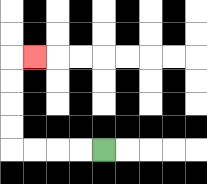{'start': '[4, 6]', 'end': '[1, 2]', 'path_directions': 'L,L,L,L,U,U,U,U,R', 'path_coordinates': '[[4, 6], [3, 6], [2, 6], [1, 6], [0, 6], [0, 5], [0, 4], [0, 3], [0, 2], [1, 2]]'}